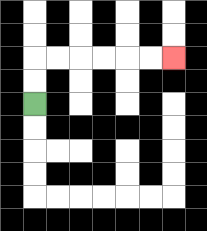{'start': '[1, 4]', 'end': '[7, 2]', 'path_directions': 'U,U,R,R,R,R,R,R', 'path_coordinates': '[[1, 4], [1, 3], [1, 2], [2, 2], [3, 2], [4, 2], [5, 2], [6, 2], [7, 2]]'}